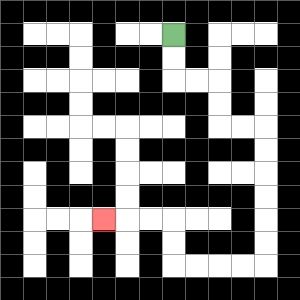{'start': '[7, 1]', 'end': '[4, 9]', 'path_directions': 'D,D,R,R,D,D,R,R,D,D,D,D,D,D,L,L,L,L,U,U,L,L,L', 'path_coordinates': '[[7, 1], [7, 2], [7, 3], [8, 3], [9, 3], [9, 4], [9, 5], [10, 5], [11, 5], [11, 6], [11, 7], [11, 8], [11, 9], [11, 10], [11, 11], [10, 11], [9, 11], [8, 11], [7, 11], [7, 10], [7, 9], [6, 9], [5, 9], [4, 9]]'}